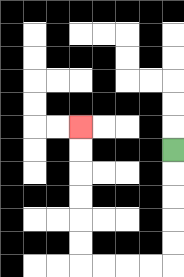{'start': '[7, 6]', 'end': '[3, 5]', 'path_directions': 'D,D,D,D,D,L,L,L,L,U,U,U,U,U,U', 'path_coordinates': '[[7, 6], [7, 7], [7, 8], [7, 9], [7, 10], [7, 11], [6, 11], [5, 11], [4, 11], [3, 11], [3, 10], [3, 9], [3, 8], [3, 7], [3, 6], [3, 5]]'}